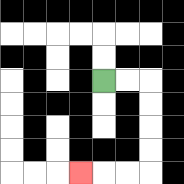{'start': '[4, 3]', 'end': '[3, 7]', 'path_directions': 'R,R,D,D,D,D,L,L,L', 'path_coordinates': '[[4, 3], [5, 3], [6, 3], [6, 4], [6, 5], [6, 6], [6, 7], [5, 7], [4, 7], [3, 7]]'}